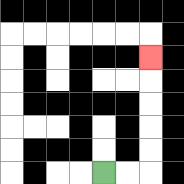{'start': '[4, 7]', 'end': '[6, 2]', 'path_directions': 'R,R,U,U,U,U,U', 'path_coordinates': '[[4, 7], [5, 7], [6, 7], [6, 6], [6, 5], [6, 4], [6, 3], [6, 2]]'}